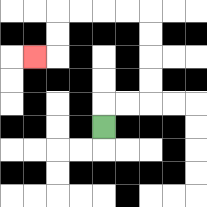{'start': '[4, 5]', 'end': '[1, 2]', 'path_directions': 'U,R,R,U,U,U,U,L,L,L,L,D,D,L', 'path_coordinates': '[[4, 5], [4, 4], [5, 4], [6, 4], [6, 3], [6, 2], [6, 1], [6, 0], [5, 0], [4, 0], [3, 0], [2, 0], [2, 1], [2, 2], [1, 2]]'}